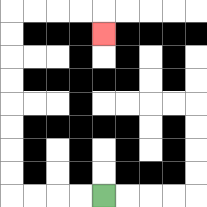{'start': '[4, 8]', 'end': '[4, 1]', 'path_directions': 'L,L,L,L,U,U,U,U,U,U,U,U,R,R,R,R,D', 'path_coordinates': '[[4, 8], [3, 8], [2, 8], [1, 8], [0, 8], [0, 7], [0, 6], [0, 5], [0, 4], [0, 3], [0, 2], [0, 1], [0, 0], [1, 0], [2, 0], [3, 0], [4, 0], [4, 1]]'}